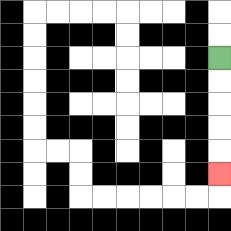{'start': '[9, 2]', 'end': '[9, 7]', 'path_directions': 'D,D,D,D,D', 'path_coordinates': '[[9, 2], [9, 3], [9, 4], [9, 5], [9, 6], [9, 7]]'}